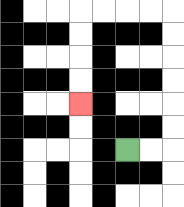{'start': '[5, 6]', 'end': '[3, 4]', 'path_directions': 'R,R,U,U,U,U,U,U,L,L,L,L,D,D,D,D', 'path_coordinates': '[[5, 6], [6, 6], [7, 6], [7, 5], [7, 4], [7, 3], [7, 2], [7, 1], [7, 0], [6, 0], [5, 0], [4, 0], [3, 0], [3, 1], [3, 2], [3, 3], [3, 4]]'}